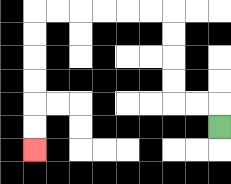{'start': '[9, 5]', 'end': '[1, 6]', 'path_directions': 'U,L,L,U,U,U,U,L,L,L,L,L,L,D,D,D,D,D,D', 'path_coordinates': '[[9, 5], [9, 4], [8, 4], [7, 4], [7, 3], [7, 2], [7, 1], [7, 0], [6, 0], [5, 0], [4, 0], [3, 0], [2, 0], [1, 0], [1, 1], [1, 2], [1, 3], [1, 4], [1, 5], [1, 6]]'}